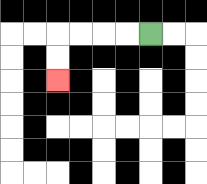{'start': '[6, 1]', 'end': '[2, 3]', 'path_directions': 'L,L,L,L,D,D', 'path_coordinates': '[[6, 1], [5, 1], [4, 1], [3, 1], [2, 1], [2, 2], [2, 3]]'}